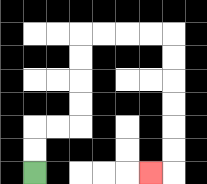{'start': '[1, 7]', 'end': '[6, 7]', 'path_directions': 'U,U,R,R,U,U,U,U,R,R,R,R,D,D,D,D,D,D,L', 'path_coordinates': '[[1, 7], [1, 6], [1, 5], [2, 5], [3, 5], [3, 4], [3, 3], [3, 2], [3, 1], [4, 1], [5, 1], [6, 1], [7, 1], [7, 2], [7, 3], [7, 4], [7, 5], [7, 6], [7, 7], [6, 7]]'}